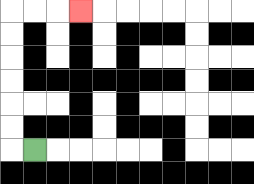{'start': '[1, 6]', 'end': '[3, 0]', 'path_directions': 'L,U,U,U,U,U,U,R,R,R', 'path_coordinates': '[[1, 6], [0, 6], [0, 5], [0, 4], [0, 3], [0, 2], [0, 1], [0, 0], [1, 0], [2, 0], [3, 0]]'}